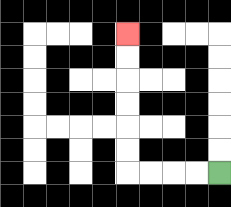{'start': '[9, 7]', 'end': '[5, 1]', 'path_directions': 'L,L,L,L,U,U,U,U,U,U', 'path_coordinates': '[[9, 7], [8, 7], [7, 7], [6, 7], [5, 7], [5, 6], [5, 5], [5, 4], [5, 3], [5, 2], [5, 1]]'}